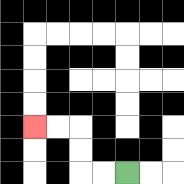{'start': '[5, 7]', 'end': '[1, 5]', 'path_directions': 'L,L,U,U,L,L', 'path_coordinates': '[[5, 7], [4, 7], [3, 7], [3, 6], [3, 5], [2, 5], [1, 5]]'}